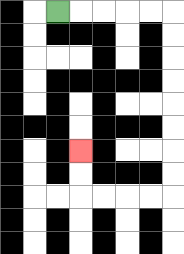{'start': '[2, 0]', 'end': '[3, 6]', 'path_directions': 'R,R,R,R,R,D,D,D,D,D,D,D,D,L,L,L,L,U,U', 'path_coordinates': '[[2, 0], [3, 0], [4, 0], [5, 0], [6, 0], [7, 0], [7, 1], [7, 2], [7, 3], [7, 4], [7, 5], [7, 6], [7, 7], [7, 8], [6, 8], [5, 8], [4, 8], [3, 8], [3, 7], [3, 6]]'}